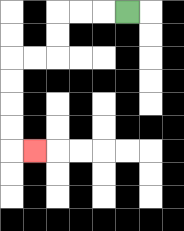{'start': '[5, 0]', 'end': '[1, 6]', 'path_directions': 'L,L,L,D,D,L,L,D,D,D,D,R', 'path_coordinates': '[[5, 0], [4, 0], [3, 0], [2, 0], [2, 1], [2, 2], [1, 2], [0, 2], [0, 3], [0, 4], [0, 5], [0, 6], [1, 6]]'}